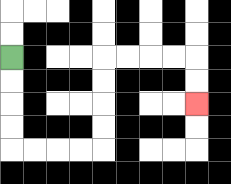{'start': '[0, 2]', 'end': '[8, 4]', 'path_directions': 'D,D,D,D,R,R,R,R,U,U,U,U,R,R,R,R,D,D', 'path_coordinates': '[[0, 2], [0, 3], [0, 4], [0, 5], [0, 6], [1, 6], [2, 6], [3, 6], [4, 6], [4, 5], [4, 4], [4, 3], [4, 2], [5, 2], [6, 2], [7, 2], [8, 2], [8, 3], [8, 4]]'}